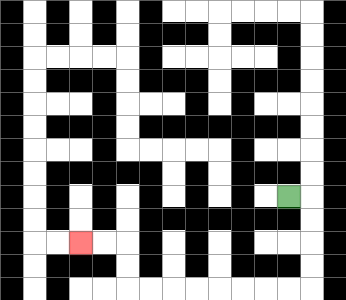{'start': '[12, 8]', 'end': '[3, 10]', 'path_directions': 'R,D,D,D,D,L,L,L,L,L,L,L,L,U,U,L,L', 'path_coordinates': '[[12, 8], [13, 8], [13, 9], [13, 10], [13, 11], [13, 12], [12, 12], [11, 12], [10, 12], [9, 12], [8, 12], [7, 12], [6, 12], [5, 12], [5, 11], [5, 10], [4, 10], [3, 10]]'}